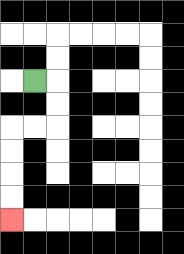{'start': '[1, 3]', 'end': '[0, 9]', 'path_directions': 'R,D,D,L,L,D,D,D,D', 'path_coordinates': '[[1, 3], [2, 3], [2, 4], [2, 5], [1, 5], [0, 5], [0, 6], [0, 7], [0, 8], [0, 9]]'}